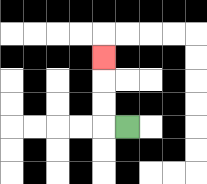{'start': '[5, 5]', 'end': '[4, 2]', 'path_directions': 'L,U,U,U', 'path_coordinates': '[[5, 5], [4, 5], [4, 4], [4, 3], [4, 2]]'}